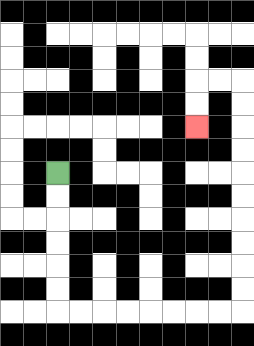{'start': '[2, 7]', 'end': '[8, 5]', 'path_directions': 'D,D,D,D,D,D,R,R,R,R,R,R,R,R,U,U,U,U,U,U,U,U,U,U,L,L,D,D', 'path_coordinates': '[[2, 7], [2, 8], [2, 9], [2, 10], [2, 11], [2, 12], [2, 13], [3, 13], [4, 13], [5, 13], [6, 13], [7, 13], [8, 13], [9, 13], [10, 13], [10, 12], [10, 11], [10, 10], [10, 9], [10, 8], [10, 7], [10, 6], [10, 5], [10, 4], [10, 3], [9, 3], [8, 3], [8, 4], [8, 5]]'}